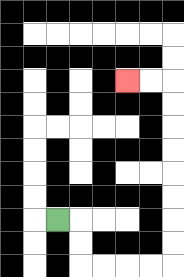{'start': '[2, 9]', 'end': '[5, 3]', 'path_directions': 'R,D,D,R,R,R,R,U,U,U,U,U,U,U,U,L,L', 'path_coordinates': '[[2, 9], [3, 9], [3, 10], [3, 11], [4, 11], [5, 11], [6, 11], [7, 11], [7, 10], [7, 9], [7, 8], [7, 7], [7, 6], [7, 5], [7, 4], [7, 3], [6, 3], [5, 3]]'}